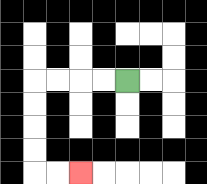{'start': '[5, 3]', 'end': '[3, 7]', 'path_directions': 'L,L,L,L,D,D,D,D,R,R', 'path_coordinates': '[[5, 3], [4, 3], [3, 3], [2, 3], [1, 3], [1, 4], [1, 5], [1, 6], [1, 7], [2, 7], [3, 7]]'}